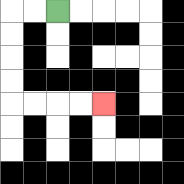{'start': '[2, 0]', 'end': '[4, 4]', 'path_directions': 'L,L,D,D,D,D,R,R,R,R', 'path_coordinates': '[[2, 0], [1, 0], [0, 0], [0, 1], [0, 2], [0, 3], [0, 4], [1, 4], [2, 4], [3, 4], [4, 4]]'}